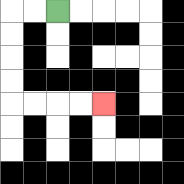{'start': '[2, 0]', 'end': '[4, 4]', 'path_directions': 'L,L,D,D,D,D,R,R,R,R', 'path_coordinates': '[[2, 0], [1, 0], [0, 0], [0, 1], [0, 2], [0, 3], [0, 4], [1, 4], [2, 4], [3, 4], [4, 4]]'}